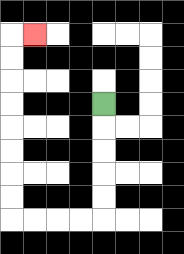{'start': '[4, 4]', 'end': '[1, 1]', 'path_directions': 'D,D,D,D,D,L,L,L,L,U,U,U,U,U,U,U,U,R', 'path_coordinates': '[[4, 4], [4, 5], [4, 6], [4, 7], [4, 8], [4, 9], [3, 9], [2, 9], [1, 9], [0, 9], [0, 8], [0, 7], [0, 6], [0, 5], [0, 4], [0, 3], [0, 2], [0, 1], [1, 1]]'}